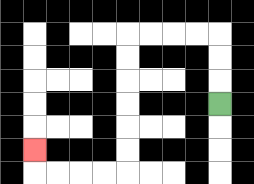{'start': '[9, 4]', 'end': '[1, 6]', 'path_directions': 'U,U,U,L,L,L,L,D,D,D,D,D,D,L,L,L,L,U', 'path_coordinates': '[[9, 4], [9, 3], [9, 2], [9, 1], [8, 1], [7, 1], [6, 1], [5, 1], [5, 2], [5, 3], [5, 4], [5, 5], [5, 6], [5, 7], [4, 7], [3, 7], [2, 7], [1, 7], [1, 6]]'}